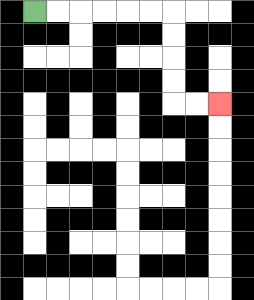{'start': '[1, 0]', 'end': '[9, 4]', 'path_directions': 'R,R,R,R,R,R,D,D,D,D,R,R', 'path_coordinates': '[[1, 0], [2, 0], [3, 0], [4, 0], [5, 0], [6, 0], [7, 0], [7, 1], [7, 2], [7, 3], [7, 4], [8, 4], [9, 4]]'}